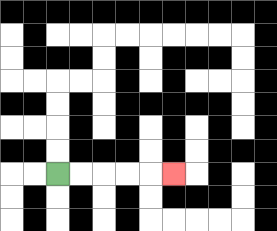{'start': '[2, 7]', 'end': '[7, 7]', 'path_directions': 'R,R,R,R,R', 'path_coordinates': '[[2, 7], [3, 7], [4, 7], [5, 7], [6, 7], [7, 7]]'}